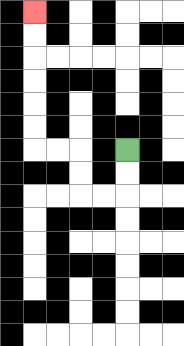{'start': '[5, 6]', 'end': '[1, 0]', 'path_directions': 'D,D,L,L,U,U,L,L,U,U,U,U,U,U', 'path_coordinates': '[[5, 6], [5, 7], [5, 8], [4, 8], [3, 8], [3, 7], [3, 6], [2, 6], [1, 6], [1, 5], [1, 4], [1, 3], [1, 2], [1, 1], [1, 0]]'}